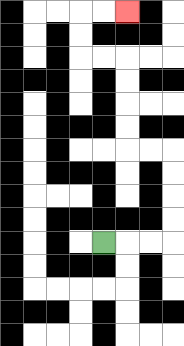{'start': '[4, 10]', 'end': '[5, 0]', 'path_directions': 'R,R,R,U,U,U,U,L,L,U,U,U,U,L,L,U,U,R,R', 'path_coordinates': '[[4, 10], [5, 10], [6, 10], [7, 10], [7, 9], [7, 8], [7, 7], [7, 6], [6, 6], [5, 6], [5, 5], [5, 4], [5, 3], [5, 2], [4, 2], [3, 2], [3, 1], [3, 0], [4, 0], [5, 0]]'}